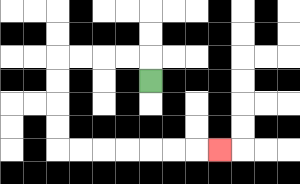{'start': '[6, 3]', 'end': '[9, 6]', 'path_directions': 'U,L,L,L,L,D,D,D,D,R,R,R,R,R,R,R', 'path_coordinates': '[[6, 3], [6, 2], [5, 2], [4, 2], [3, 2], [2, 2], [2, 3], [2, 4], [2, 5], [2, 6], [3, 6], [4, 6], [5, 6], [6, 6], [7, 6], [8, 6], [9, 6]]'}